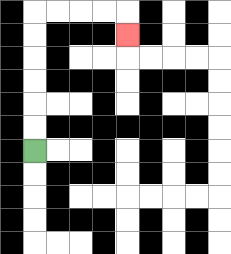{'start': '[1, 6]', 'end': '[5, 1]', 'path_directions': 'U,U,U,U,U,U,R,R,R,R,D', 'path_coordinates': '[[1, 6], [1, 5], [1, 4], [1, 3], [1, 2], [1, 1], [1, 0], [2, 0], [3, 0], [4, 0], [5, 0], [5, 1]]'}